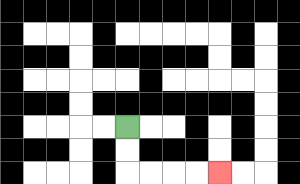{'start': '[5, 5]', 'end': '[9, 7]', 'path_directions': 'D,D,R,R,R,R', 'path_coordinates': '[[5, 5], [5, 6], [5, 7], [6, 7], [7, 7], [8, 7], [9, 7]]'}